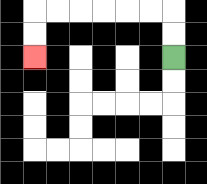{'start': '[7, 2]', 'end': '[1, 2]', 'path_directions': 'U,U,L,L,L,L,L,L,D,D', 'path_coordinates': '[[7, 2], [7, 1], [7, 0], [6, 0], [5, 0], [4, 0], [3, 0], [2, 0], [1, 0], [1, 1], [1, 2]]'}